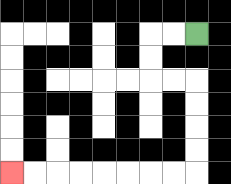{'start': '[8, 1]', 'end': '[0, 7]', 'path_directions': 'L,L,D,D,R,R,D,D,D,D,L,L,L,L,L,L,L,L', 'path_coordinates': '[[8, 1], [7, 1], [6, 1], [6, 2], [6, 3], [7, 3], [8, 3], [8, 4], [8, 5], [8, 6], [8, 7], [7, 7], [6, 7], [5, 7], [4, 7], [3, 7], [2, 7], [1, 7], [0, 7]]'}